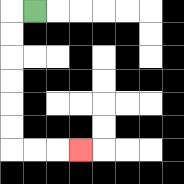{'start': '[1, 0]', 'end': '[3, 6]', 'path_directions': 'L,D,D,D,D,D,D,R,R,R', 'path_coordinates': '[[1, 0], [0, 0], [0, 1], [0, 2], [0, 3], [0, 4], [0, 5], [0, 6], [1, 6], [2, 6], [3, 6]]'}